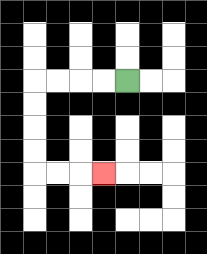{'start': '[5, 3]', 'end': '[4, 7]', 'path_directions': 'L,L,L,L,D,D,D,D,R,R,R', 'path_coordinates': '[[5, 3], [4, 3], [3, 3], [2, 3], [1, 3], [1, 4], [1, 5], [1, 6], [1, 7], [2, 7], [3, 7], [4, 7]]'}